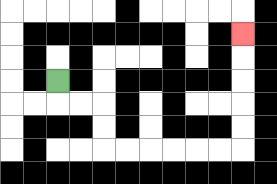{'start': '[2, 3]', 'end': '[10, 1]', 'path_directions': 'D,R,R,D,D,R,R,R,R,R,R,U,U,U,U,U', 'path_coordinates': '[[2, 3], [2, 4], [3, 4], [4, 4], [4, 5], [4, 6], [5, 6], [6, 6], [7, 6], [8, 6], [9, 6], [10, 6], [10, 5], [10, 4], [10, 3], [10, 2], [10, 1]]'}